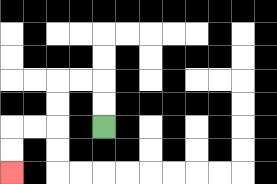{'start': '[4, 5]', 'end': '[0, 7]', 'path_directions': 'U,U,L,L,D,D,L,L,D,D', 'path_coordinates': '[[4, 5], [4, 4], [4, 3], [3, 3], [2, 3], [2, 4], [2, 5], [1, 5], [0, 5], [0, 6], [0, 7]]'}